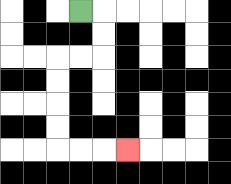{'start': '[3, 0]', 'end': '[5, 6]', 'path_directions': 'R,D,D,L,L,D,D,D,D,R,R,R', 'path_coordinates': '[[3, 0], [4, 0], [4, 1], [4, 2], [3, 2], [2, 2], [2, 3], [2, 4], [2, 5], [2, 6], [3, 6], [4, 6], [5, 6]]'}